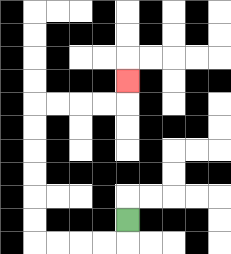{'start': '[5, 9]', 'end': '[5, 3]', 'path_directions': 'D,L,L,L,L,U,U,U,U,U,U,R,R,R,R,U', 'path_coordinates': '[[5, 9], [5, 10], [4, 10], [3, 10], [2, 10], [1, 10], [1, 9], [1, 8], [1, 7], [1, 6], [1, 5], [1, 4], [2, 4], [3, 4], [4, 4], [5, 4], [5, 3]]'}